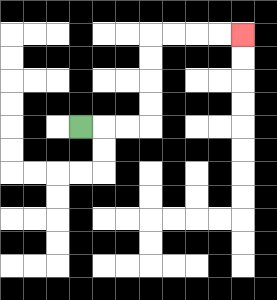{'start': '[3, 5]', 'end': '[10, 1]', 'path_directions': 'R,R,R,U,U,U,U,R,R,R,R', 'path_coordinates': '[[3, 5], [4, 5], [5, 5], [6, 5], [6, 4], [6, 3], [6, 2], [6, 1], [7, 1], [8, 1], [9, 1], [10, 1]]'}